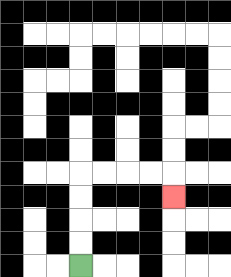{'start': '[3, 11]', 'end': '[7, 8]', 'path_directions': 'U,U,U,U,R,R,R,R,D', 'path_coordinates': '[[3, 11], [3, 10], [3, 9], [3, 8], [3, 7], [4, 7], [5, 7], [6, 7], [7, 7], [7, 8]]'}